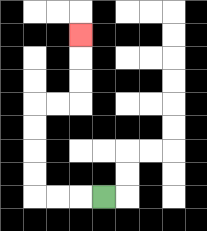{'start': '[4, 8]', 'end': '[3, 1]', 'path_directions': 'L,L,L,U,U,U,U,R,R,U,U,U', 'path_coordinates': '[[4, 8], [3, 8], [2, 8], [1, 8], [1, 7], [1, 6], [1, 5], [1, 4], [2, 4], [3, 4], [3, 3], [3, 2], [3, 1]]'}